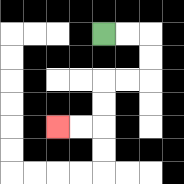{'start': '[4, 1]', 'end': '[2, 5]', 'path_directions': 'R,R,D,D,L,L,D,D,L,L', 'path_coordinates': '[[4, 1], [5, 1], [6, 1], [6, 2], [6, 3], [5, 3], [4, 3], [4, 4], [4, 5], [3, 5], [2, 5]]'}